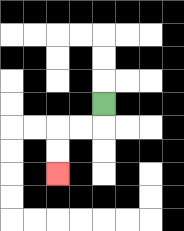{'start': '[4, 4]', 'end': '[2, 7]', 'path_directions': 'D,L,L,D,D', 'path_coordinates': '[[4, 4], [4, 5], [3, 5], [2, 5], [2, 6], [2, 7]]'}